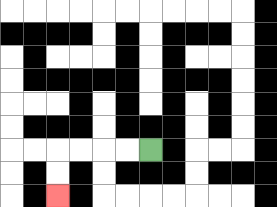{'start': '[6, 6]', 'end': '[2, 8]', 'path_directions': 'L,L,L,L,D,D', 'path_coordinates': '[[6, 6], [5, 6], [4, 6], [3, 6], [2, 6], [2, 7], [2, 8]]'}